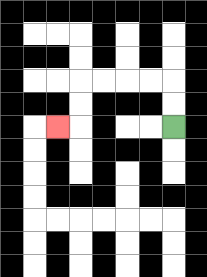{'start': '[7, 5]', 'end': '[2, 5]', 'path_directions': 'U,U,L,L,L,L,D,D,L', 'path_coordinates': '[[7, 5], [7, 4], [7, 3], [6, 3], [5, 3], [4, 3], [3, 3], [3, 4], [3, 5], [2, 5]]'}